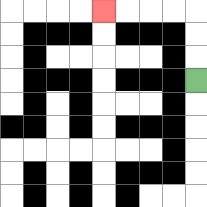{'start': '[8, 3]', 'end': '[4, 0]', 'path_directions': 'U,U,U,L,L,L,L', 'path_coordinates': '[[8, 3], [8, 2], [8, 1], [8, 0], [7, 0], [6, 0], [5, 0], [4, 0]]'}